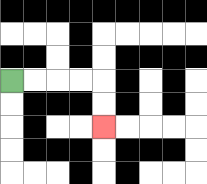{'start': '[0, 3]', 'end': '[4, 5]', 'path_directions': 'R,R,R,R,D,D', 'path_coordinates': '[[0, 3], [1, 3], [2, 3], [3, 3], [4, 3], [4, 4], [4, 5]]'}